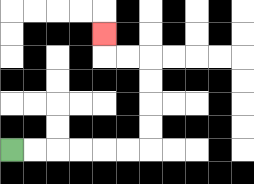{'start': '[0, 6]', 'end': '[4, 1]', 'path_directions': 'R,R,R,R,R,R,U,U,U,U,L,L,U', 'path_coordinates': '[[0, 6], [1, 6], [2, 6], [3, 6], [4, 6], [5, 6], [6, 6], [6, 5], [6, 4], [6, 3], [6, 2], [5, 2], [4, 2], [4, 1]]'}